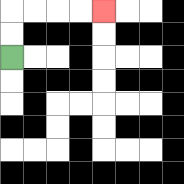{'start': '[0, 2]', 'end': '[4, 0]', 'path_directions': 'U,U,R,R,R,R', 'path_coordinates': '[[0, 2], [0, 1], [0, 0], [1, 0], [2, 0], [3, 0], [4, 0]]'}